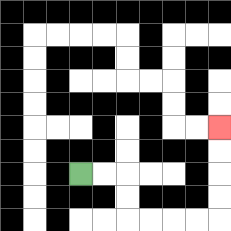{'start': '[3, 7]', 'end': '[9, 5]', 'path_directions': 'R,R,D,D,R,R,R,R,U,U,U,U', 'path_coordinates': '[[3, 7], [4, 7], [5, 7], [5, 8], [5, 9], [6, 9], [7, 9], [8, 9], [9, 9], [9, 8], [9, 7], [9, 6], [9, 5]]'}